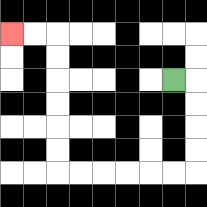{'start': '[7, 3]', 'end': '[0, 1]', 'path_directions': 'R,D,D,D,D,L,L,L,L,L,L,U,U,U,U,U,U,L,L', 'path_coordinates': '[[7, 3], [8, 3], [8, 4], [8, 5], [8, 6], [8, 7], [7, 7], [6, 7], [5, 7], [4, 7], [3, 7], [2, 7], [2, 6], [2, 5], [2, 4], [2, 3], [2, 2], [2, 1], [1, 1], [0, 1]]'}